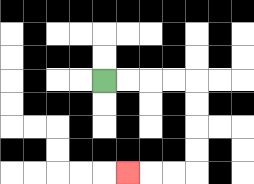{'start': '[4, 3]', 'end': '[5, 7]', 'path_directions': 'R,R,R,R,D,D,D,D,L,L,L', 'path_coordinates': '[[4, 3], [5, 3], [6, 3], [7, 3], [8, 3], [8, 4], [8, 5], [8, 6], [8, 7], [7, 7], [6, 7], [5, 7]]'}